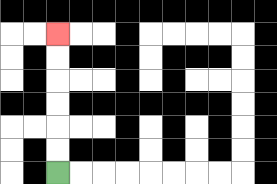{'start': '[2, 7]', 'end': '[2, 1]', 'path_directions': 'U,U,U,U,U,U', 'path_coordinates': '[[2, 7], [2, 6], [2, 5], [2, 4], [2, 3], [2, 2], [2, 1]]'}